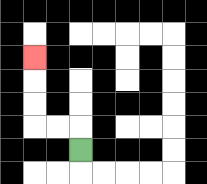{'start': '[3, 6]', 'end': '[1, 2]', 'path_directions': 'U,L,L,U,U,U', 'path_coordinates': '[[3, 6], [3, 5], [2, 5], [1, 5], [1, 4], [1, 3], [1, 2]]'}